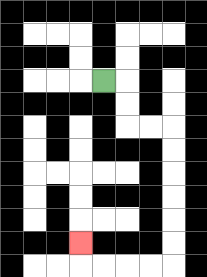{'start': '[4, 3]', 'end': '[3, 10]', 'path_directions': 'R,D,D,R,R,D,D,D,D,D,D,L,L,L,L,U', 'path_coordinates': '[[4, 3], [5, 3], [5, 4], [5, 5], [6, 5], [7, 5], [7, 6], [7, 7], [7, 8], [7, 9], [7, 10], [7, 11], [6, 11], [5, 11], [4, 11], [3, 11], [3, 10]]'}